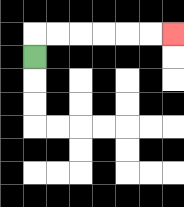{'start': '[1, 2]', 'end': '[7, 1]', 'path_directions': 'U,R,R,R,R,R,R', 'path_coordinates': '[[1, 2], [1, 1], [2, 1], [3, 1], [4, 1], [5, 1], [6, 1], [7, 1]]'}